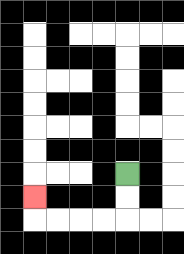{'start': '[5, 7]', 'end': '[1, 8]', 'path_directions': 'D,D,L,L,L,L,U', 'path_coordinates': '[[5, 7], [5, 8], [5, 9], [4, 9], [3, 9], [2, 9], [1, 9], [1, 8]]'}